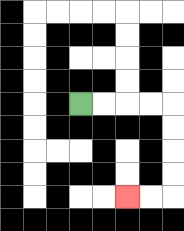{'start': '[3, 4]', 'end': '[5, 8]', 'path_directions': 'R,R,R,R,D,D,D,D,L,L', 'path_coordinates': '[[3, 4], [4, 4], [5, 4], [6, 4], [7, 4], [7, 5], [7, 6], [7, 7], [7, 8], [6, 8], [5, 8]]'}